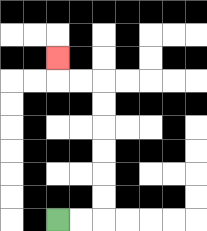{'start': '[2, 9]', 'end': '[2, 2]', 'path_directions': 'R,R,U,U,U,U,U,U,L,L,U', 'path_coordinates': '[[2, 9], [3, 9], [4, 9], [4, 8], [4, 7], [4, 6], [4, 5], [4, 4], [4, 3], [3, 3], [2, 3], [2, 2]]'}